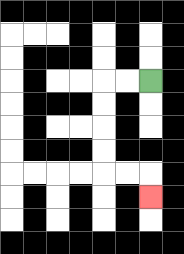{'start': '[6, 3]', 'end': '[6, 8]', 'path_directions': 'L,L,D,D,D,D,R,R,D', 'path_coordinates': '[[6, 3], [5, 3], [4, 3], [4, 4], [4, 5], [4, 6], [4, 7], [5, 7], [6, 7], [6, 8]]'}